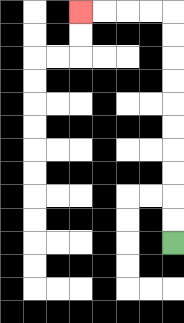{'start': '[7, 10]', 'end': '[3, 0]', 'path_directions': 'U,U,U,U,U,U,U,U,U,U,L,L,L,L', 'path_coordinates': '[[7, 10], [7, 9], [7, 8], [7, 7], [7, 6], [7, 5], [7, 4], [7, 3], [7, 2], [7, 1], [7, 0], [6, 0], [5, 0], [4, 0], [3, 0]]'}